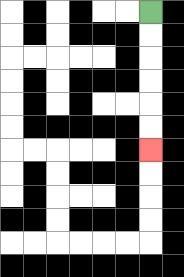{'start': '[6, 0]', 'end': '[6, 6]', 'path_directions': 'D,D,D,D,D,D', 'path_coordinates': '[[6, 0], [6, 1], [6, 2], [6, 3], [6, 4], [6, 5], [6, 6]]'}